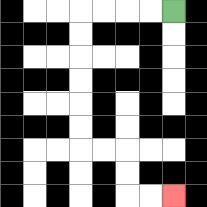{'start': '[7, 0]', 'end': '[7, 8]', 'path_directions': 'L,L,L,L,D,D,D,D,D,D,R,R,D,D,R,R', 'path_coordinates': '[[7, 0], [6, 0], [5, 0], [4, 0], [3, 0], [3, 1], [3, 2], [3, 3], [3, 4], [3, 5], [3, 6], [4, 6], [5, 6], [5, 7], [5, 8], [6, 8], [7, 8]]'}